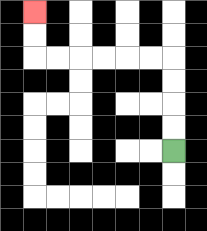{'start': '[7, 6]', 'end': '[1, 0]', 'path_directions': 'U,U,U,U,L,L,L,L,L,L,U,U', 'path_coordinates': '[[7, 6], [7, 5], [7, 4], [7, 3], [7, 2], [6, 2], [5, 2], [4, 2], [3, 2], [2, 2], [1, 2], [1, 1], [1, 0]]'}